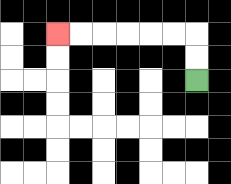{'start': '[8, 3]', 'end': '[2, 1]', 'path_directions': 'U,U,L,L,L,L,L,L', 'path_coordinates': '[[8, 3], [8, 2], [8, 1], [7, 1], [6, 1], [5, 1], [4, 1], [3, 1], [2, 1]]'}